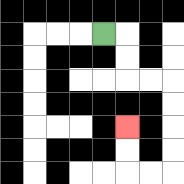{'start': '[4, 1]', 'end': '[5, 5]', 'path_directions': 'R,D,D,R,R,D,D,D,D,L,L,U,U', 'path_coordinates': '[[4, 1], [5, 1], [5, 2], [5, 3], [6, 3], [7, 3], [7, 4], [7, 5], [7, 6], [7, 7], [6, 7], [5, 7], [5, 6], [5, 5]]'}